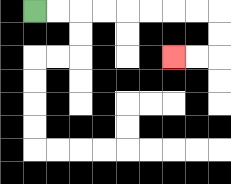{'start': '[1, 0]', 'end': '[7, 2]', 'path_directions': 'R,R,R,R,R,R,R,R,D,D,L,L', 'path_coordinates': '[[1, 0], [2, 0], [3, 0], [4, 0], [5, 0], [6, 0], [7, 0], [8, 0], [9, 0], [9, 1], [9, 2], [8, 2], [7, 2]]'}